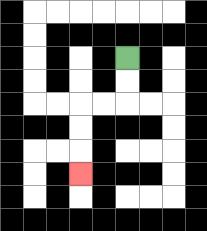{'start': '[5, 2]', 'end': '[3, 7]', 'path_directions': 'D,D,L,L,D,D,D', 'path_coordinates': '[[5, 2], [5, 3], [5, 4], [4, 4], [3, 4], [3, 5], [3, 6], [3, 7]]'}